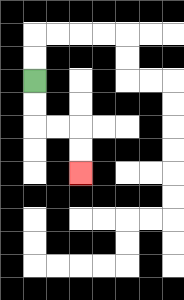{'start': '[1, 3]', 'end': '[3, 7]', 'path_directions': 'D,D,R,R,D,D', 'path_coordinates': '[[1, 3], [1, 4], [1, 5], [2, 5], [3, 5], [3, 6], [3, 7]]'}